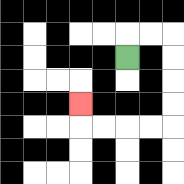{'start': '[5, 2]', 'end': '[3, 4]', 'path_directions': 'U,R,R,D,D,D,D,L,L,L,L,U', 'path_coordinates': '[[5, 2], [5, 1], [6, 1], [7, 1], [7, 2], [7, 3], [7, 4], [7, 5], [6, 5], [5, 5], [4, 5], [3, 5], [3, 4]]'}